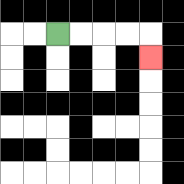{'start': '[2, 1]', 'end': '[6, 2]', 'path_directions': 'R,R,R,R,D', 'path_coordinates': '[[2, 1], [3, 1], [4, 1], [5, 1], [6, 1], [6, 2]]'}